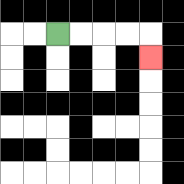{'start': '[2, 1]', 'end': '[6, 2]', 'path_directions': 'R,R,R,R,D', 'path_coordinates': '[[2, 1], [3, 1], [4, 1], [5, 1], [6, 1], [6, 2]]'}